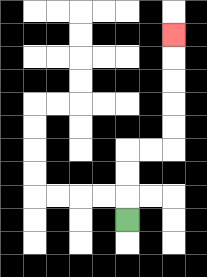{'start': '[5, 9]', 'end': '[7, 1]', 'path_directions': 'U,U,U,R,R,U,U,U,U,U', 'path_coordinates': '[[5, 9], [5, 8], [5, 7], [5, 6], [6, 6], [7, 6], [7, 5], [7, 4], [7, 3], [7, 2], [7, 1]]'}